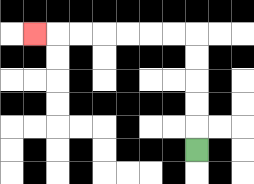{'start': '[8, 6]', 'end': '[1, 1]', 'path_directions': 'U,U,U,U,U,L,L,L,L,L,L,L', 'path_coordinates': '[[8, 6], [8, 5], [8, 4], [8, 3], [8, 2], [8, 1], [7, 1], [6, 1], [5, 1], [4, 1], [3, 1], [2, 1], [1, 1]]'}